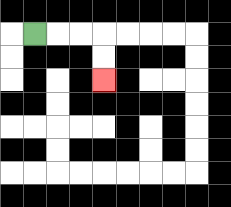{'start': '[1, 1]', 'end': '[4, 3]', 'path_directions': 'R,R,R,D,D', 'path_coordinates': '[[1, 1], [2, 1], [3, 1], [4, 1], [4, 2], [4, 3]]'}